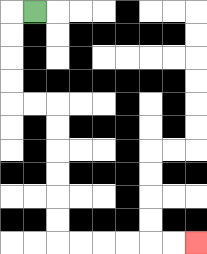{'start': '[1, 0]', 'end': '[8, 10]', 'path_directions': 'L,D,D,D,D,R,R,D,D,D,D,D,D,R,R,R,R,R,R', 'path_coordinates': '[[1, 0], [0, 0], [0, 1], [0, 2], [0, 3], [0, 4], [1, 4], [2, 4], [2, 5], [2, 6], [2, 7], [2, 8], [2, 9], [2, 10], [3, 10], [4, 10], [5, 10], [6, 10], [7, 10], [8, 10]]'}